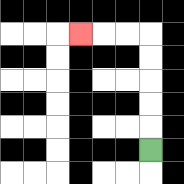{'start': '[6, 6]', 'end': '[3, 1]', 'path_directions': 'U,U,U,U,U,L,L,L', 'path_coordinates': '[[6, 6], [6, 5], [6, 4], [6, 3], [6, 2], [6, 1], [5, 1], [4, 1], [3, 1]]'}